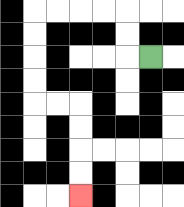{'start': '[6, 2]', 'end': '[3, 8]', 'path_directions': 'L,U,U,L,L,L,L,D,D,D,D,R,R,D,D,D,D', 'path_coordinates': '[[6, 2], [5, 2], [5, 1], [5, 0], [4, 0], [3, 0], [2, 0], [1, 0], [1, 1], [1, 2], [1, 3], [1, 4], [2, 4], [3, 4], [3, 5], [3, 6], [3, 7], [3, 8]]'}